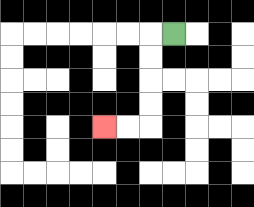{'start': '[7, 1]', 'end': '[4, 5]', 'path_directions': 'L,D,D,D,D,L,L', 'path_coordinates': '[[7, 1], [6, 1], [6, 2], [6, 3], [6, 4], [6, 5], [5, 5], [4, 5]]'}